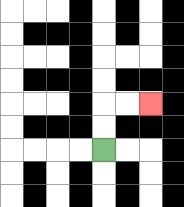{'start': '[4, 6]', 'end': '[6, 4]', 'path_directions': 'U,U,R,R', 'path_coordinates': '[[4, 6], [4, 5], [4, 4], [5, 4], [6, 4]]'}